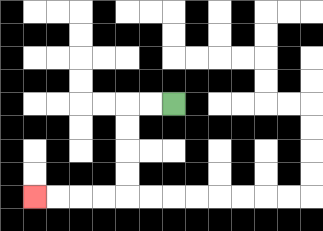{'start': '[7, 4]', 'end': '[1, 8]', 'path_directions': 'L,L,D,D,D,D,L,L,L,L', 'path_coordinates': '[[7, 4], [6, 4], [5, 4], [5, 5], [5, 6], [5, 7], [5, 8], [4, 8], [3, 8], [2, 8], [1, 8]]'}